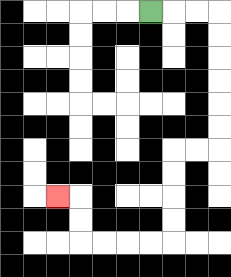{'start': '[6, 0]', 'end': '[2, 8]', 'path_directions': 'R,R,R,D,D,D,D,D,D,L,L,D,D,D,D,L,L,L,L,U,U,L', 'path_coordinates': '[[6, 0], [7, 0], [8, 0], [9, 0], [9, 1], [9, 2], [9, 3], [9, 4], [9, 5], [9, 6], [8, 6], [7, 6], [7, 7], [7, 8], [7, 9], [7, 10], [6, 10], [5, 10], [4, 10], [3, 10], [3, 9], [3, 8], [2, 8]]'}